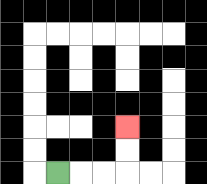{'start': '[2, 7]', 'end': '[5, 5]', 'path_directions': 'R,R,R,U,U', 'path_coordinates': '[[2, 7], [3, 7], [4, 7], [5, 7], [5, 6], [5, 5]]'}